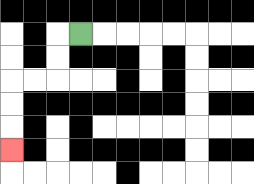{'start': '[3, 1]', 'end': '[0, 6]', 'path_directions': 'L,D,D,L,L,D,D,D', 'path_coordinates': '[[3, 1], [2, 1], [2, 2], [2, 3], [1, 3], [0, 3], [0, 4], [0, 5], [0, 6]]'}